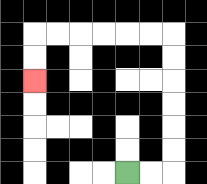{'start': '[5, 7]', 'end': '[1, 3]', 'path_directions': 'R,R,U,U,U,U,U,U,L,L,L,L,L,L,D,D', 'path_coordinates': '[[5, 7], [6, 7], [7, 7], [7, 6], [7, 5], [7, 4], [7, 3], [7, 2], [7, 1], [6, 1], [5, 1], [4, 1], [3, 1], [2, 1], [1, 1], [1, 2], [1, 3]]'}